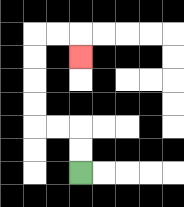{'start': '[3, 7]', 'end': '[3, 2]', 'path_directions': 'U,U,L,L,U,U,U,U,R,R,D', 'path_coordinates': '[[3, 7], [3, 6], [3, 5], [2, 5], [1, 5], [1, 4], [1, 3], [1, 2], [1, 1], [2, 1], [3, 1], [3, 2]]'}